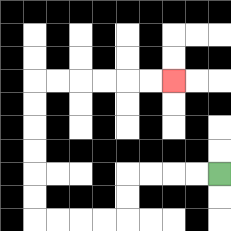{'start': '[9, 7]', 'end': '[7, 3]', 'path_directions': 'L,L,L,L,D,D,L,L,L,L,U,U,U,U,U,U,R,R,R,R,R,R', 'path_coordinates': '[[9, 7], [8, 7], [7, 7], [6, 7], [5, 7], [5, 8], [5, 9], [4, 9], [3, 9], [2, 9], [1, 9], [1, 8], [1, 7], [1, 6], [1, 5], [1, 4], [1, 3], [2, 3], [3, 3], [4, 3], [5, 3], [6, 3], [7, 3]]'}